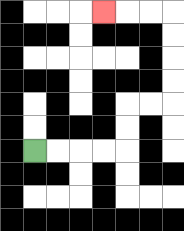{'start': '[1, 6]', 'end': '[4, 0]', 'path_directions': 'R,R,R,R,U,U,R,R,U,U,U,U,L,L,L', 'path_coordinates': '[[1, 6], [2, 6], [3, 6], [4, 6], [5, 6], [5, 5], [5, 4], [6, 4], [7, 4], [7, 3], [7, 2], [7, 1], [7, 0], [6, 0], [5, 0], [4, 0]]'}